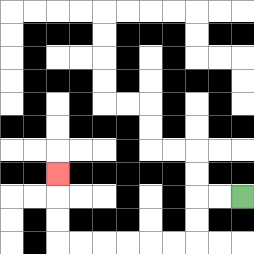{'start': '[10, 8]', 'end': '[2, 7]', 'path_directions': 'L,L,D,D,L,L,L,L,L,L,U,U,U', 'path_coordinates': '[[10, 8], [9, 8], [8, 8], [8, 9], [8, 10], [7, 10], [6, 10], [5, 10], [4, 10], [3, 10], [2, 10], [2, 9], [2, 8], [2, 7]]'}